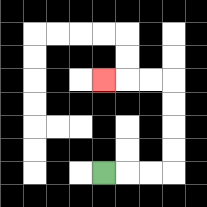{'start': '[4, 7]', 'end': '[4, 3]', 'path_directions': 'R,R,R,U,U,U,U,L,L,L', 'path_coordinates': '[[4, 7], [5, 7], [6, 7], [7, 7], [7, 6], [7, 5], [7, 4], [7, 3], [6, 3], [5, 3], [4, 3]]'}